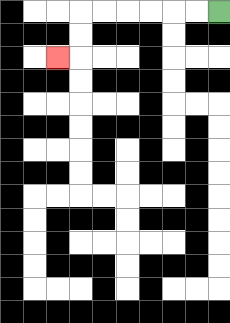{'start': '[9, 0]', 'end': '[2, 2]', 'path_directions': 'L,L,L,L,L,L,D,D,L', 'path_coordinates': '[[9, 0], [8, 0], [7, 0], [6, 0], [5, 0], [4, 0], [3, 0], [3, 1], [3, 2], [2, 2]]'}